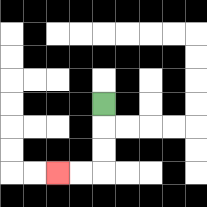{'start': '[4, 4]', 'end': '[2, 7]', 'path_directions': 'D,D,D,L,L', 'path_coordinates': '[[4, 4], [4, 5], [4, 6], [4, 7], [3, 7], [2, 7]]'}